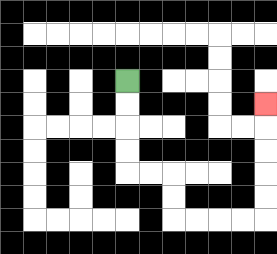{'start': '[5, 3]', 'end': '[11, 4]', 'path_directions': 'D,D,D,D,R,R,D,D,R,R,R,R,U,U,U,U,U', 'path_coordinates': '[[5, 3], [5, 4], [5, 5], [5, 6], [5, 7], [6, 7], [7, 7], [7, 8], [7, 9], [8, 9], [9, 9], [10, 9], [11, 9], [11, 8], [11, 7], [11, 6], [11, 5], [11, 4]]'}